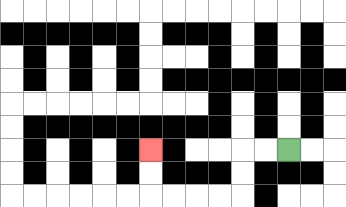{'start': '[12, 6]', 'end': '[6, 6]', 'path_directions': 'L,L,D,D,L,L,L,L,U,U', 'path_coordinates': '[[12, 6], [11, 6], [10, 6], [10, 7], [10, 8], [9, 8], [8, 8], [7, 8], [6, 8], [6, 7], [6, 6]]'}